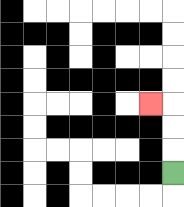{'start': '[7, 7]', 'end': '[6, 4]', 'path_directions': 'U,U,U,L', 'path_coordinates': '[[7, 7], [7, 6], [7, 5], [7, 4], [6, 4]]'}